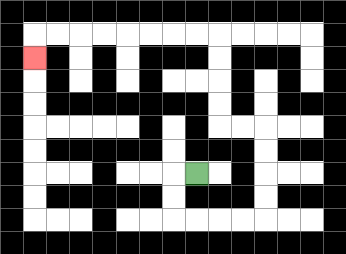{'start': '[8, 7]', 'end': '[1, 2]', 'path_directions': 'L,D,D,R,R,R,R,U,U,U,U,L,L,U,U,U,U,L,L,L,L,L,L,L,L,D', 'path_coordinates': '[[8, 7], [7, 7], [7, 8], [7, 9], [8, 9], [9, 9], [10, 9], [11, 9], [11, 8], [11, 7], [11, 6], [11, 5], [10, 5], [9, 5], [9, 4], [9, 3], [9, 2], [9, 1], [8, 1], [7, 1], [6, 1], [5, 1], [4, 1], [3, 1], [2, 1], [1, 1], [1, 2]]'}